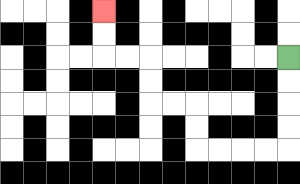{'start': '[12, 2]', 'end': '[4, 0]', 'path_directions': 'D,D,D,D,L,L,L,L,U,U,L,L,U,U,L,L,U,U', 'path_coordinates': '[[12, 2], [12, 3], [12, 4], [12, 5], [12, 6], [11, 6], [10, 6], [9, 6], [8, 6], [8, 5], [8, 4], [7, 4], [6, 4], [6, 3], [6, 2], [5, 2], [4, 2], [4, 1], [4, 0]]'}